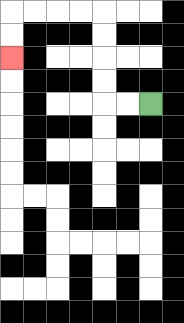{'start': '[6, 4]', 'end': '[0, 2]', 'path_directions': 'L,L,U,U,U,U,L,L,L,L,D,D', 'path_coordinates': '[[6, 4], [5, 4], [4, 4], [4, 3], [4, 2], [4, 1], [4, 0], [3, 0], [2, 0], [1, 0], [0, 0], [0, 1], [0, 2]]'}